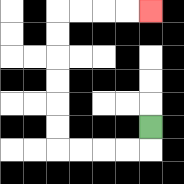{'start': '[6, 5]', 'end': '[6, 0]', 'path_directions': 'D,L,L,L,L,U,U,U,U,U,U,R,R,R,R', 'path_coordinates': '[[6, 5], [6, 6], [5, 6], [4, 6], [3, 6], [2, 6], [2, 5], [2, 4], [2, 3], [2, 2], [2, 1], [2, 0], [3, 0], [4, 0], [5, 0], [6, 0]]'}